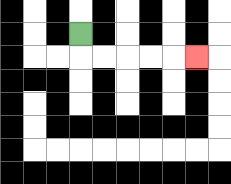{'start': '[3, 1]', 'end': '[8, 2]', 'path_directions': 'D,R,R,R,R,R', 'path_coordinates': '[[3, 1], [3, 2], [4, 2], [5, 2], [6, 2], [7, 2], [8, 2]]'}